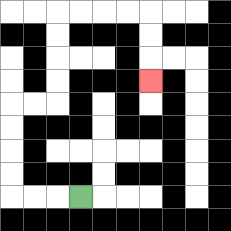{'start': '[3, 8]', 'end': '[6, 3]', 'path_directions': 'L,L,L,U,U,U,U,R,R,U,U,U,U,R,R,R,R,D,D,D', 'path_coordinates': '[[3, 8], [2, 8], [1, 8], [0, 8], [0, 7], [0, 6], [0, 5], [0, 4], [1, 4], [2, 4], [2, 3], [2, 2], [2, 1], [2, 0], [3, 0], [4, 0], [5, 0], [6, 0], [6, 1], [6, 2], [6, 3]]'}